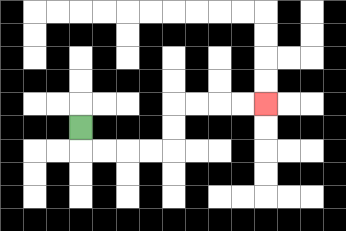{'start': '[3, 5]', 'end': '[11, 4]', 'path_directions': 'D,R,R,R,R,U,U,R,R,R,R', 'path_coordinates': '[[3, 5], [3, 6], [4, 6], [5, 6], [6, 6], [7, 6], [7, 5], [7, 4], [8, 4], [9, 4], [10, 4], [11, 4]]'}